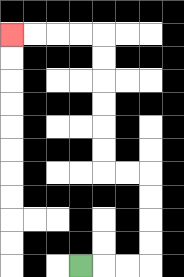{'start': '[3, 11]', 'end': '[0, 1]', 'path_directions': 'R,R,R,U,U,U,U,L,L,U,U,U,U,U,U,L,L,L,L', 'path_coordinates': '[[3, 11], [4, 11], [5, 11], [6, 11], [6, 10], [6, 9], [6, 8], [6, 7], [5, 7], [4, 7], [4, 6], [4, 5], [4, 4], [4, 3], [4, 2], [4, 1], [3, 1], [2, 1], [1, 1], [0, 1]]'}